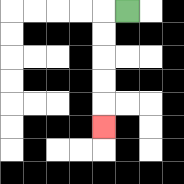{'start': '[5, 0]', 'end': '[4, 5]', 'path_directions': 'L,D,D,D,D,D', 'path_coordinates': '[[5, 0], [4, 0], [4, 1], [4, 2], [4, 3], [4, 4], [4, 5]]'}